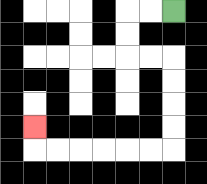{'start': '[7, 0]', 'end': '[1, 5]', 'path_directions': 'L,L,D,D,R,R,D,D,D,D,L,L,L,L,L,L,U', 'path_coordinates': '[[7, 0], [6, 0], [5, 0], [5, 1], [5, 2], [6, 2], [7, 2], [7, 3], [7, 4], [7, 5], [7, 6], [6, 6], [5, 6], [4, 6], [3, 6], [2, 6], [1, 6], [1, 5]]'}